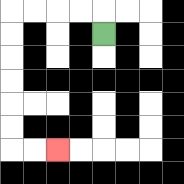{'start': '[4, 1]', 'end': '[2, 6]', 'path_directions': 'U,L,L,L,L,D,D,D,D,D,D,R,R', 'path_coordinates': '[[4, 1], [4, 0], [3, 0], [2, 0], [1, 0], [0, 0], [0, 1], [0, 2], [0, 3], [0, 4], [0, 5], [0, 6], [1, 6], [2, 6]]'}